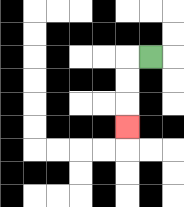{'start': '[6, 2]', 'end': '[5, 5]', 'path_directions': 'L,D,D,D', 'path_coordinates': '[[6, 2], [5, 2], [5, 3], [5, 4], [5, 5]]'}